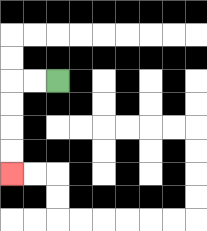{'start': '[2, 3]', 'end': '[0, 7]', 'path_directions': 'L,L,D,D,D,D', 'path_coordinates': '[[2, 3], [1, 3], [0, 3], [0, 4], [0, 5], [0, 6], [0, 7]]'}